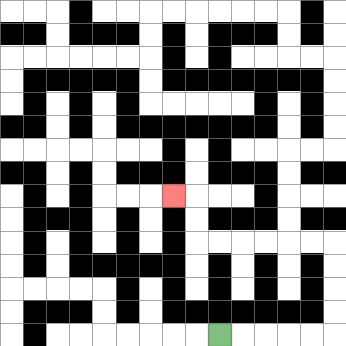{'start': '[9, 14]', 'end': '[7, 8]', 'path_directions': 'R,R,R,R,R,U,U,U,U,L,L,L,L,L,L,U,U,L', 'path_coordinates': '[[9, 14], [10, 14], [11, 14], [12, 14], [13, 14], [14, 14], [14, 13], [14, 12], [14, 11], [14, 10], [13, 10], [12, 10], [11, 10], [10, 10], [9, 10], [8, 10], [8, 9], [8, 8], [7, 8]]'}